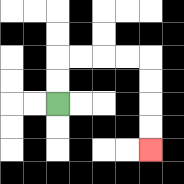{'start': '[2, 4]', 'end': '[6, 6]', 'path_directions': 'U,U,R,R,R,R,D,D,D,D', 'path_coordinates': '[[2, 4], [2, 3], [2, 2], [3, 2], [4, 2], [5, 2], [6, 2], [6, 3], [6, 4], [6, 5], [6, 6]]'}